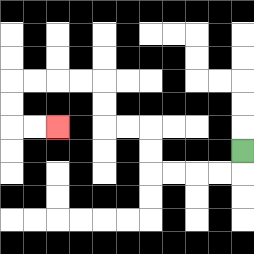{'start': '[10, 6]', 'end': '[2, 5]', 'path_directions': 'D,L,L,L,L,U,U,L,L,U,U,L,L,L,L,D,D,R,R', 'path_coordinates': '[[10, 6], [10, 7], [9, 7], [8, 7], [7, 7], [6, 7], [6, 6], [6, 5], [5, 5], [4, 5], [4, 4], [4, 3], [3, 3], [2, 3], [1, 3], [0, 3], [0, 4], [0, 5], [1, 5], [2, 5]]'}